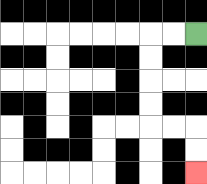{'start': '[8, 1]', 'end': '[8, 7]', 'path_directions': 'L,L,D,D,D,D,R,R,D,D', 'path_coordinates': '[[8, 1], [7, 1], [6, 1], [6, 2], [6, 3], [6, 4], [6, 5], [7, 5], [8, 5], [8, 6], [8, 7]]'}